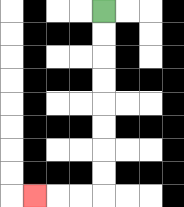{'start': '[4, 0]', 'end': '[1, 8]', 'path_directions': 'D,D,D,D,D,D,D,D,L,L,L', 'path_coordinates': '[[4, 0], [4, 1], [4, 2], [4, 3], [4, 4], [4, 5], [4, 6], [4, 7], [4, 8], [3, 8], [2, 8], [1, 8]]'}